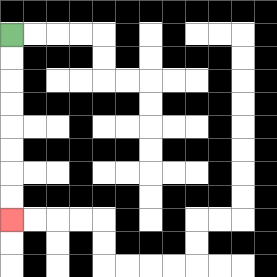{'start': '[0, 1]', 'end': '[0, 9]', 'path_directions': 'D,D,D,D,D,D,D,D', 'path_coordinates': '[[0, 1], [0, 2], [0, 3], [0, 4], [0, 5], [0, 6], [0, 7], [0, 8], [0, 9]]'}